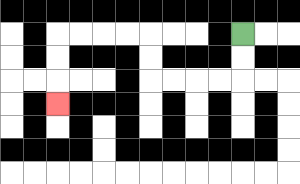{'start': '[10, 1]', 'end': '[2, 4]', 'path_directions': 'D,D,L,L,L,L,U,U,L,L,L,L,D,D,D', 'path_coordinates': '[[10, 1], [10, 2], [10, 3], [9, 3], [8, 3], [7, 3], [6, 3], [6, 2], [6, 1], [5, 1], [4, 1], [3, 1], [2, 1], [2, 2], [2, 3], [2, 4]]'}